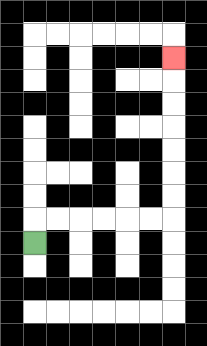{'start': '[1, 10]', 'end': '[7, 2]', 'path_directions': 'U,R,R,R,R,R,R,U,U,U,U,U,U,U', 'path_coordinates': '[[1, 10], [1, 9], [2, 9], [3, 9], [4, 9], [5, 9], [6, 9], [7, 9], [7, 8], [7, 7], [7, 6], [7, 5], [7, 4], [7, 3], [7, 2]]'}